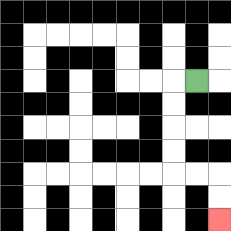{'start': '[8, 3]', 'end': '[9, 9]', 'path_directions': 'L,D,D,D,D,R,R,D,D', 'path_coordinates': '[[8, 3], [7, 3], [7, 4], [7, 5], [7, 6], [7, 7], [8, 7], [9, 7], [9, 8], [9, 9]]'}